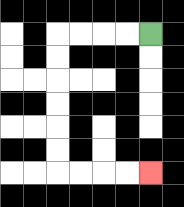{'start': '[6, 1]', 'end': '[6, 7]', 'path_directions': 'L,L,L,L,D,D,D,D,D,D,R,R,R,R', 'path_coordinates': '[[6, 1], [5, 1], [4, 1], [3, 1], [2, 1], [2, 2], [2, 3], [2, 4], [2, 5], [2, 6], [2, 7], [3, 7], [4, 7], [5, 7], [6, 7]]'}